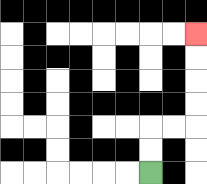{'start': '[6, 7]', 'end': '[8, 1]', 'path_directions': 'U,U,R,R,U,U,U,U', 'path_coordinates': '[[6, 7], [6, 6], [6, 5], [7, 5], [8, 5], [8, 4], [8, 3], [8, 2], [8, 1]]'}